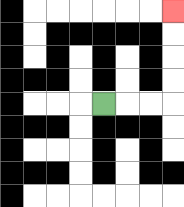{'start': '[4, 4]', 'end': '[7, 0]', 'path_directions': 'R,R,R,U,U,U,U', 'path_coordinates': '[[4, 4], [5, 4], [6, 4], [7, 4], [7, 3], [7, 2], [7, 1], [7, 0]]'}